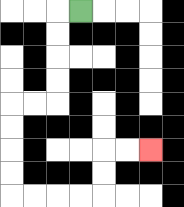{'start': '[3, 0]', 'end': '[6, 6]', 'path_directions': 'L,D,D,D,D,L,L,D,D,D,D,R,R,R,R,U,U,R,R', 'path_coordinates': '[[3, 0], [2, 0], [2, 1], [2, 2], [2, 3], [2, 4], [1, 4], [0, 4], [0, 5], [0, 6], [0, 7], [0, 8], [1, 8], [2, 8], [3, 8], [4, 8], [4, 7], [4, 6], [5, 6], [6, 6]]'}